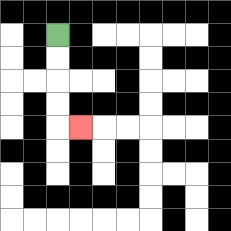{'start': '[2, 1]', 'end': '[3, 5]', 'path_directions': 'D,D,D,D,R', 'path_coordinates': '[[2, 1], [2, 2], [2, 3], [2, 4], [2, 5], [3, 5]]'}